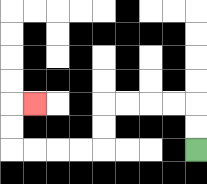{'start': '[8, 6]', 'end': '[1, 4]', 'path_directions': 'U,U,L,L,L,L,D,D,L,L,L,L,U,U,R', 'path_coordinates': '[[8, 6], [8, 5], [8, 4], [7, 4], [6, 4], [5, 4], [4, 4], [4, 5], [4, 6], [3, 6], [2, 6], [1, 6], [0, 6], [0, 5], [0, 4], [1, 4]]'}